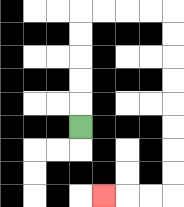{'start': '[3, 5]', 'end': '[4, 8]', 'path_directions': 'U,U,U,U,U,R,R,R,R,D,D,D,D,D,D,D,D,L,L,L', 'path_coordinates': '[[3, 5], [3, 4], [3, 3], [3, 2], [3, 1], [3, 0], [4, 0], [5, 0], [6, 0], [7, 0], [7, 1], [7, 2], [7, 3], [7, 4], [7, 5], [7, 6], [7, 7], [7, 8], [6, 8], [5, 8], [4, 8]]'}